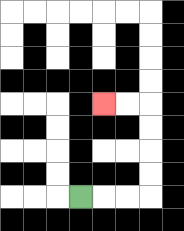{'start': '[3, 8]', 'end': '[4, 4]', 'path_directions': 'R,R,R,U,U,U,U,L,L', 'path_coordinates': '[[3, 8], [4, 8], [5, 8], [6, 8], [6, 7], [6, 6], [6, 5], [6, 4], [5, 4], [4, 4]]'}